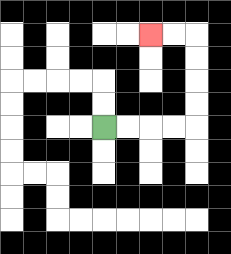{'start': '[4, 5]', 'end': '[6, 1]', 'path_directions': 'R,R,R,R,U,U,U,U,L,L', 'path_coordinates': '[[4, 5], [5, 5], [6, 5], [7, 5], [8, 5], [8, 4], [8, 3], [8, 2], [8, 1], [7, 1], [6, 1]]'}